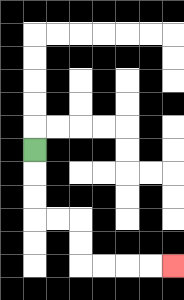{'start': '[1, 6]', 'end': '[7, 11]', 'path_directions': 'D,D,D,R,R,D,D,R,R,R,R', 'path_coordinates': '[[1, 6], [1, 7], [1, 8], [1, 9], [2, 9], [3, 9], [3, 10], [3, 11], [4, 11], [5, 11], [6, 11], [7, 11]]'}